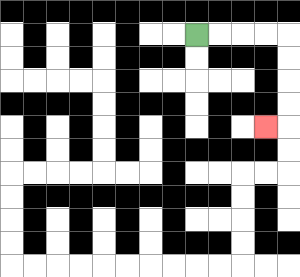{'start': '[8, 1]', 'end': '[11, 5]', 'path_directions': 'R,R,R,R,D,D,D,D,L', 'path_coordinates': '[[8, 1], [9, 1], [10, 1], [11, 1], [12, 1], [12, 2], [12, 3], [12, 4], [12, 5], [11, 5]]'}